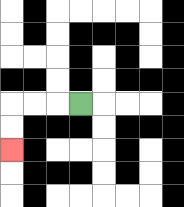{'start': '[3, 4]', 'end': '[0, 6]', 'path_directions': 'L,L,L,D,D', 'path_coordinates': '[[3, 4], [2, 4], [1, 4], [0, 4], [0, 5], [0, 6]]'}